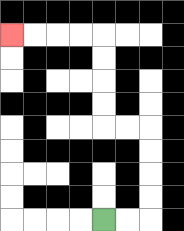{'start': '[4, 9]', 'end': '[0, 1]', 'path_directions': 'R,R,U,U,U,U,L,L,U,U,U,U,L,L,L,L', 'path_coordinates': '[[4, 9], [5, 9], [6, 9], [6, 8], [6, 7], [6, 6], [6, 5], [5, 5], [4, 5], [4, 4], [4, 3], [4, 2], [4, 1], [3, 1], [2, 1], [1, 1], [0, 1]]'}